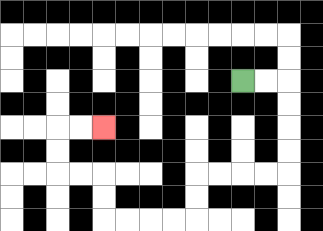{'start': '[10, 3]', 'end': '[4, 5]', 'path_directions': 'R,R,D,D,D,D,L,L,L,L,D,D,L,L,L,L,U,U,L,L,U,U,R,R', 'path_coordinates': '[[10, 3], [11, 3], [12, 3], [12, 4], [12, 5], [12, 6], [12, 7], [11, 7], [10, 7], [9, 7], [8, 7], [8, 8], [8, 9], [7, 9], [6, 9], [5, 9], [4, 9], [4, 8], [4, 7], [3, 7], [2, 7], [2, 6], [2, 5], [3, 5], [4, 5]]'}